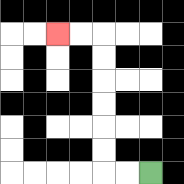{'start': '[6, 7]', 'end': '[2, 1]', 'path_directions': 'L,L,U,U,U,U,U,U,L,L', 'path_coordinates': '[[6, 7], [5, 7], [4, 7], [4, 6], [4, 5], [4, 4], [4, 3], [4, 2], [4, 1], [3, 1], [2, 1]]'}